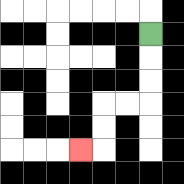{'start': '[6, 1]', 'end': '[3, 6]', 'path_directions': 'D,D,D,L,L,D,D,L', 'path_coordinates': '[[6, 1], [6, 2], [6, 3], [6, 4], [5, 4], [4, 4], [4, 5], [4, 6], [3, 6]]'}